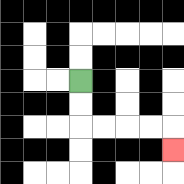{'start': '[3, 3]', 'end': '[7, 6]', 'path_directions': 'D,D,R,R,R,R,D', 'path_coordinates': '[[3, 3], [3, 4], [3, 5], [4, 5], [5, 5], [6, 5], [7, 5], [7, 6]]'}